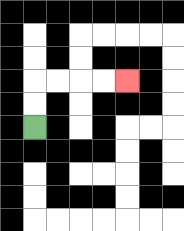{'start': '[1, 5]', 'end': '[5, 3]', 'path_directions': 'U,U,R,R,R,R', 'path_coordinates': '[[1, 5], [1, 4], [1, 3], [2, 3], [3, 3], [4, 3], [5, 3]]'}